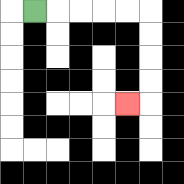{'start': '[1, 0]', 'end': '[5, 4]', 'path_directions': 'R,R,R,R,R,D,D,D,D,L', 'path_coordinates': '[[1, 0], [2, 0], [3, 0], [4, 0], [5, 0], [6, 0], [6, 1], [6, 2], [6, 3], [6, 4], [5, 4]]'}